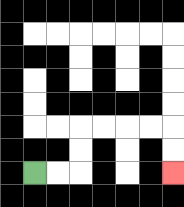{'start': '[1, 7]', 'end': '[7, 7]', 'path_directions': 'R,R,U,U,R,R,R,R,D,D', 'path_coordinates': '[[1, 7], [2, 7], [3, 7], [3, 6], [3, 5], [4, 5], [5, 5], [6, 5], [7, 5], [7, 6], [7, 7]]'}